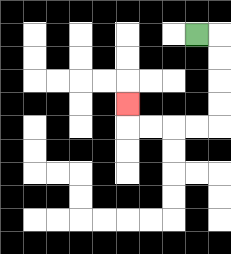{'start': '[8, 1]', 'end': '[5, 4]', 'path_directions': 'R,D,D,D,D,L,L,L,L,U', 'path_coordinates': '[[8, 1], [9, 1], [9, 2], [9, 3], [9, 4], [9, 5], [8, 5], [7, 5], [6, 5], [5, 5], [5, 4]]'}